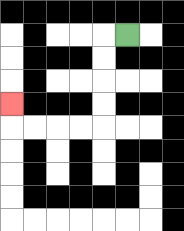{'start': '[5, 1]', 'end': '[0, 4]', 'path_directions': 'L,D,D,D,D,L,L,L,L,U', 'path_coordinates': '[[5, 1], [4, 1], [4, 2], [4, 3], [4, 4], [4, 5], [3, 5], [2, 5], [1, 5], [0, 5], [0, 4]]'}